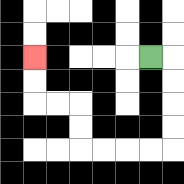{'start': '[6, 2]', 'end': '[1, 2]', 'path_directions': 'R,D,D,D,D,L,L,L,L,U,U,L,L,U,U', 'path_coordinates': '[[6, 2], [7, 2], [7, 3], [7, 4], [7, 5], [7, 6], [6, 6], [5, 6], [4, 6], [3, 6], [3, 5], [3, 4], [2, 4], [1, 4], [1, 3], [1, 2]]'}